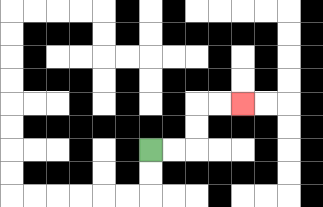{'start': '[6, 6]', 'end': '[10, 4]', 'path_directions': 'R,R,U,U,R,R', 'path_coordinates': '[[6, 6], [7, 6], [8, 6], [8, 5], [8, 4], [9, 4], [10, 4]]'}